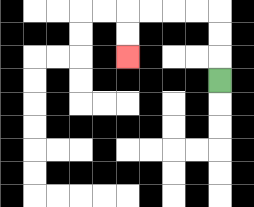{'start': '[9, 3]', 'end': '[5, 2]', 'path_directions': 'U,U,U,L,L,L,L,D,D', 'path_coordinates': '[[9, 3], [9, 2], [9, 1], [9, 0], [8, 0], [7, 0], [6, 0], [5, 0], [5, 1], [5, 2]]'}